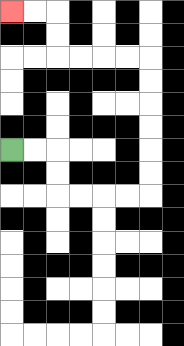{'start': '[0, 6]', 'end': '[0, 0]', 'path_directions': 'R,R,D,D,R,R,R,R,U,U,U,U,U,U,L,L,L,L,U,U,L,L', 'path_coordinates': '[[0, 6], [1, 6], [2, 6], [2, 7], [2, 8], [3, 8], [4, 8], [5, 8], [6, 8], [6, 7], [6, 6], [6, 5], [6, 4], [6, 3], [6, 2], [5, 2], [4, 2], [3, 2], [2, 2], [2, 1], [2, 0], [1, 0], [0, 0]]'}